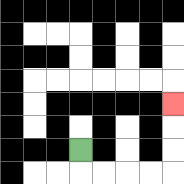{'start': '[3, 6]', 'end': '[7, 4]', 'path_directions': 'D,R,R,R,R,U,U,U', 'path_coordinates': '[[3, 6], [3, 7], [4, 7], [5, 7], [6, 7], [7, 7], [7, 6], [7, 5], [7, 4]]'}